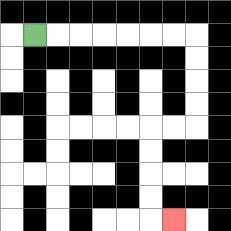{'start': '[1, 1]', 'end': '[7, 9]', 'path_directions': 'R,R,R,R,R,R,R,D,D,D,D,L,L,D,D,D,D,R', 'path_coordinates': '[[1, 1], [2, 1], [3, 1], [4, 1], [5, 1], [6, 1], [7, 1], [8, 1], [8, 2], [8, 3], [8, 4], [8, 5], [7, 5], [6, 5], [6, 6], [6, 7], [6, 8], [6, 9], [7, 9]]'}